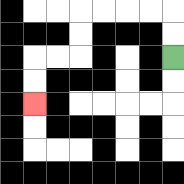{'start': '[7, 2]', 'end': '[1, 4]', 'path_directions': 'U,U,L,L,L,L,D,D,L,L,D,D', 'path_coordinates': '[[7, 2], [7, 1], [7, 0], [6, 0], [5, 0], [4, 0], [3, 0], [3, 1], [3, 2], [2, 2], [1, 2], [1, 3], [1, 4]]'}